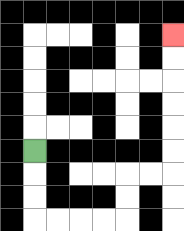{'start': '[1, 6]', 'end': '[7, 1]', 'path_directions': 'D,D,D,R,R,R,R,U,U,R,R,U,U,U,U,U,U', 'path_coordinates': '[[1, 6], [1, 7], [1, 8], [1, 9], [2, 9], [3, 9], [4, 9], [5, 9], [5, 8], [5, 7], [6, 7], [7, 7], [7, 6], [7, 5], [7, 4], [7, 3], [7, 2], [7, 1]]'}